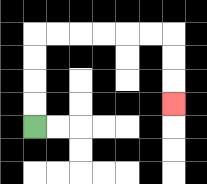{'start': '[1, 5]', 'end': '[7, 4]', 'path_directions': 'U,U,U,U,R,R,R,R,R,R,D,D,D', 'path_coordinates': '[[1, 5], [1, 4], [1, 3], [1, 2], [1, 1], [2, 1], [3, 1], [4, 1], [5, 1], [6, 1], [7, 1], [7, 2], [7, 3], [7, 4]]'}